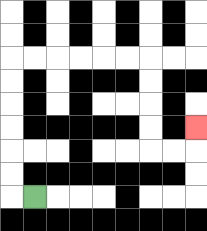{'start': '[1, 8]', 'end': '[8, 5]', 'path_directions': 'L,U,U,U,U,U,U,R,R,R,R,R,R,D,D,D,D,R,R,U', 'path_coordinates': '[[1, 8], [0, 8], [0, 7], [0, 6], [0, 5], [0, 4], [0, 3], [0, 2], [1, 2], [2, 2], [3, 2], [4, 2], [5, 2], [6, 2], [6, 3], [6, 4], [6, 5], [6, 6], [7, 6], [8, 6], [8, 5]]'}